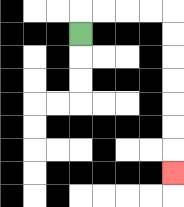{'start': '[3, 1]', 'end': '[7, 7]', 'path_directions': 'U,R,R,R,R,D,D,D,D,D,D,D', 'path_coordinates': '[[3, 1], [3, 0], [4, 0], [5, 0], [6, 0], [7, 0], [7, 1], [7, 2], [7, 3], [7, 4], [7, 5], [7, 6], [7, 7]]'}